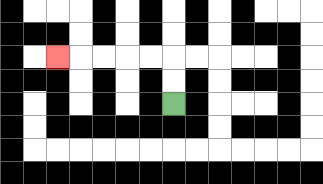{'start': '[7, 4]', 'end': '[2, 2]', 'path_directions': 'U,U,L,L,L,L,L', 'path_coordinates': '[[7, 4], [7, 3], [7, 2], [6, 2], [5, 2], [4, 2], [3, 2], [2, 2]]'}